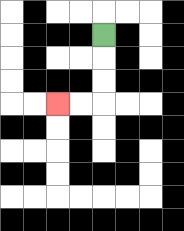{'start': '[4, 1]', 'end': '[2, 4]', 'path_directions': 'D,D,D,L,L', 'path_coordinates': '[[4, 1], [4, 2], [4, 3], [4, 4], [3, 4], [2, 4]]'}